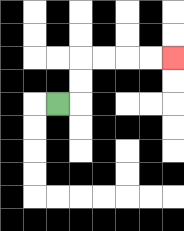{'start': '[2, 4]', 'end': '[7, 2]', 'path_directions': 'R,U,U,R,R,R,R', 'path_coordinates': '[[2, 4], [3, 4], [3, 3], [3, 2], [4, 2], [5, 2], [6, 2], [7, 2]]'}